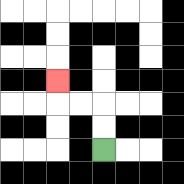{'start': '[4, 6]', 'end': '[2, 3]', 'path_directions': 'U,U,L,L,U', 'path_coordinates': '[[4, 6], [4, 5], [4, 4], [3, 4], [2, 4], [2, 3]]'}